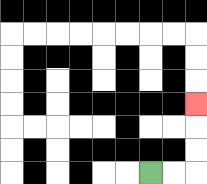{'start': '[6, 7]', 'end': '[8, 4]', 'path_directions': 'R,R,U,U,U', 'path_coordinates': '[[6, 7], [7, 7], [8, 7], [8, 6], [8, 5], [8, 4]]'}